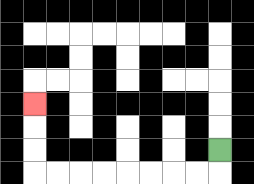{'start': '[9, 6]', 'end': '[1, 4]', 'path_directions': 'D,L,L,L,L,L,L,L,L,U,U,U', 'path_coordinates': '[[9, 6], [9, 7], [8, 7], [7, 7], [6, 7], [5, 7], [4, 7], [3, 7], [2, 7], [1, 7], [1, 6], [1, 5], [1, 4]]'}